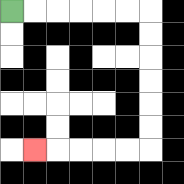{'start': '[0, 0]', 'end': '[1, 6]', 'path_directions': 'R,R,R,R,R,R,D,D,D,D,D,D,L,L,L,L,L', 'path_coordinates': '[[0, 0], [1, 0], [2, 0], [3, 0], [4, 0], [5, 0], [6, 0], [6, 1], [6, 2], [6, 3], [6, 4], [6, 5], [6, 6], [5, 6], [4, 6], [3, 6], [2, 6], [1, 6]]'}